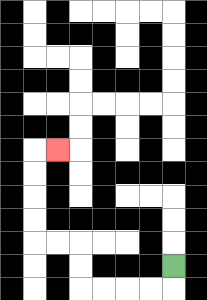{'start': '[7, 11]', 'end': '[2, 6]', 'path_directions': 'D,L,L,L,L,U,U,L,L,U,U,U,U,R', 'path_coordinates': '[[7, 11], [7, 12], [6, 12], [5, 12], [4, 12], [3, 12], [3, 11], [3, 10], [2, 10], [1, 10], [1, 9], [1, 8], [1, 7], [1, 6], [2, 6]]'}